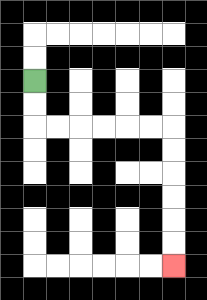{'start': '[1, 3]', 'end': '[7, 11]', 'path_directions': 'D,D,R,R,R,R,R,R,D,D,D,D,D,D', 'path_coordinates': '[[1, 3], [1, 4], [1, 5], [2, 5], [3, 5], [4, 5], [5, 5], [6, 5], [7, 5], [7, 6], [7, 7], [7, 8], [7, 9], [7, 10], [7, 11]]'}